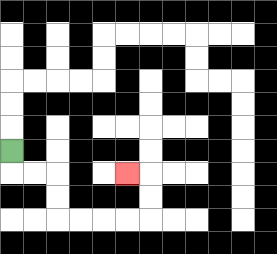{'start': '[0, 6]', 'end': '[5, 7]', 'path_directions': 'D,R,R,D,D,R,R,R,R,U,U,L', 'path_coordinates': '[[0, 6], [0, 7], [1, 7], [2, 7], [2, 8], [2, 9], [3, 9], [4, 9], [5, 9], [6, 9], [6, 8], [6, 7], [5, 7]]'}